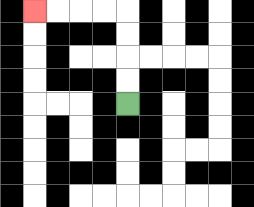{'start': '[5, 4]', 'end': '[1, 0]', 'path_directions': 'U,U,U,U,L,L,L,L', 'path_coordinates': '[[5, 4], [5, 3], [5, 2], [5, 1], [5, 0], [4, 0], [3, 0], [2, 0], [1, 0]]'}